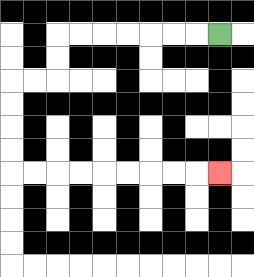{'start': '[9, 1]', 'end': '[9, 7]', 'path_directions': 'L,L,L,L,L,L,L,D,D,L,L,D,D,D,D,R,R,R,R,R,R,R,R,R', 'path_coordinates': '[[9, 1], [8, 1], [7, 1], [6, 1], [5, 1], [4, 1], [3, 1], [2, 1], [2, 2], [2, 3], [1, 3], [0, 3], [0, 4], [0, 5], [0, 6], [0, 7], [1, 7], [2, 7], [3, 7], [4, 7], [5, 7], [6, 7], [7, 7], [8, 7], [9, 7]]'}